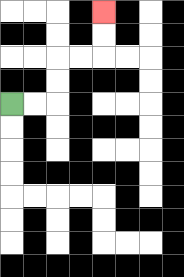{'start': '[0, 4]', 'end': '[4, 0]', 'path_directions': 'R,R,U,U,R,R,U,U', 'path_coordinates': '[[0, 4], [1, 4], [2, 4], [2, 3], [2, 2], [3, 2], [4, 2], [4, 1], [4, 0]]'}